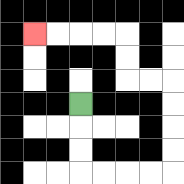{'start': '[3, 4]', 'end': '[1, 1]', 'path_directions': 'D,D,D,R,R,R,R,U,U,U,U,L,L,U,U,L,L,L,L', 'path_coordinates': '[[3, 4], [3, 5], [3, 6], [3, 7], [4, 7], [5, 7], [6, 7], [7, 7], [7, 6], [7, 5], [7, 4], [7, 3], [6, 3], [5, 3], [5, 2], [5, 1], [4, 1], [3, 1], [2, 1], [1, 1]]'}